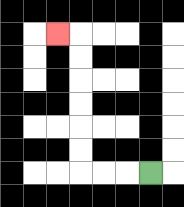{'start': '[6, 7]', 'end': '[2, 1]', 'path_directions': 'L,L,L,U,U,U,U,U,U,L', 'path_coordinates': '[[6, 7], [5, 7], [4, 7], [3, 7], [3, 6], [3, 5], [3, 4], [3, 3], [3, 2], [3, 1], [2, 1]]'}